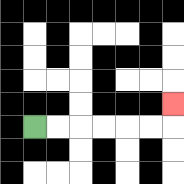{'start': '[1, 5]', 'end': '[7, 4]', 'path_directions': 'R,R,R,R,R,R,U', 'path_coordinates': '[[1, 5], [2, 5], [3, 5], [4, 5], [5, 5], [6, 5], [7, 5], [7, 4]]'}